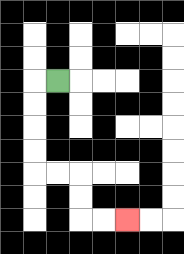{'start': '[2, 3]', 'end': '[5, 9]', 'path_directions': 'L,D,D,D,D,R,R,D,D,R,R', 'path_coordinates': '[[2, 3], [1, 3], [1, 4], [1, 5], [1, 6], [1, 7], [2, 7], [3, 7], [3, 8], [3, 9], [4, 9], [5, 9]]'}